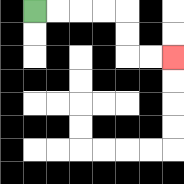{'start': '[1, 0]', 'end': '[7, 2]', 'path_directions': 'R,R,R,R,D,D,R,R', 'path_coordinates': '[[1, 0], [2, 0], [3, 0], [4, 0], [5, 0], [5, 1], [5, 2], [6, 2], [7, 2]]'}